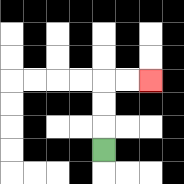{'start': '[4, 6]', 'end': '[6, 3]', 'path_directions': 'U,U,U,R,R', 'path_coordinates': '[[4, 6], [4, 5], [4, 4], [4, 3], [5, 3], [6, 3]]'}